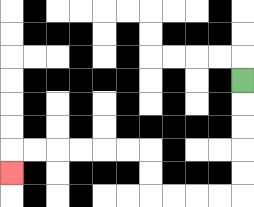{'start': '[10, 3]', 'end': '[0, 7]', 'path_directions': 'D,D,D,D,D,L,L,L,L,U,U,L,L,L,L,L,L,D', 'path_coordinates': '[[10, 3], [10, 4], [10, 5], [10, 6], [10, 7], [10, 8], [9, 8], [8, 8], [7, 8], [6, 8], [6, 7], [6, 6], [5, 6], [4, 6], [3, 6], [2, 6], [1, 6], [0, 6], [0, 7]]'}